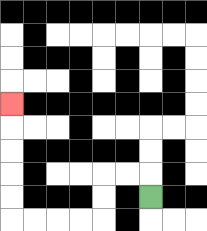{'start': '[6, 8]', 'end': '[0, 4]', 'path_directions': 'U,L,L,D,D,L,L,L,L,U,U,U,U,U', 'path_coordinates': '[[6, 8], [6, 7], [5, 7], [4, 7], [4, 8], [4, 9], [3, 9], [2, 9], [1, 9], [0, 9], [0, 8], [0, 7], [0, 6], [0, 5], [0, 4]]'}